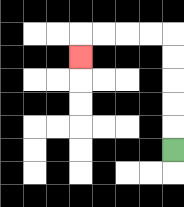{'start': '[7, 6]', 'end': '[3, 2]', 'path_directions': 'U,U,U,U,U,L,L,L,L,D', 'path_coordinates': '[[7, 6], [7, 5], [7, 4], [7, 3], [7, 2], [7, 1], [6, 1], [5, 1], [4, 1], [3, 1], [3, 2]]'}